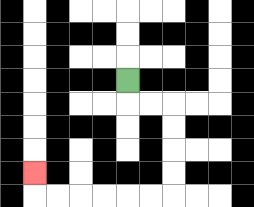{'start': '[5, 3]', 'end': '[1, 7]', 'path_directions': 'D,R,R,D,D,D,D,L,L,L,L,L,L,U', 'path_coordinates': '[[5, 3], [5, 4], [6, 4], [7, 4], [7, 5], [7, 6], [7, 7], [7, 8], [6, 8], [5, 8], [4, 8], [3, 8], [2, 8], [1, 8], [1, 7]]'}